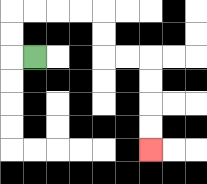{'start': '[1, 2]', 'end': '[6, 6]', 'path_directions': 'L,U,U,R,R,R,R,D,D,R,R,D,D,D,D', 'path_coordinates': '[[1, 2], [0, 2], [0, 1], [0, 0], [1, 0], [2, 0], [3, 0], [4, 0], [4, 1], [4, 2], [5, 2], [6, 2], [6, 3], [6, 4], [6, 5], [6, 6]]'}